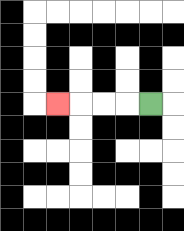{'start': '[6, 4]', 'end': '[2, 4]', 'path_directions': 'L,L,L,L', 'path_coordinates': '[[6, 4], [5, 4], [4, 4], [3, 4], [2, 4]]'}